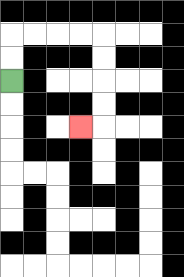{'start': '[0, 3]', 'end': '[3, 5]', 'path_directions': 'U,U,R,R,R,R,D,D,D,D,L', 'path_coordinates': '[[0, 3], [0, 2], [0, 1], [1, 1], [2, 1], [3, 1], [4, 1], [4, 2], [4, 3], [4, 4], [4, 5], [3, 5]]'}